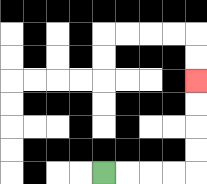{'start': '[4, 7]', 'end': '[8, 3]', 'path_directions': 'R,R,R,R,U,U,U,U', 'path_coordinates': '[[4, 7], [5, 7], [6, 7], [7, 7], [8, 7], [8, 6], [8, 5], [8, 4], [8, 3]]'}